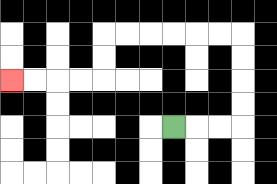{'start': '[7, 5]', 'end': '[0, 3]', 'path_directions': 'R,R,R,U,U,U,U,L,L,L,L,L,L,D,D,L,L,L,L', 'path_coordinates': '[[7, 5], [8, 5], [9, 5], [10, 5], [10, 4], [10, 3], [10, 2], [10, 1], [9, 1], [8, 1], [7, 1], [6, 1], [5, 1], [4, 1], [4, 2], [4, 3], [3, 3], [2, 3], [1, 3], [0, 3]]'}